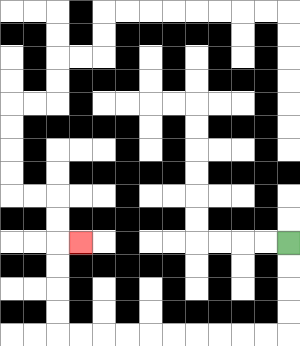{'start': '[12, 10]', 'end': '[3, 10]', 'path_directions': 'D,D,D,D,L,L,L,L,L,L,L,L,L,L,U,U,U,U,R', 'path_coordinates': '[[12, 10], [12, 11], [12, 12], [12, 13], [12, 14], [11, 14], [10, 14], [9, 14], [8, 14], [7, 14], [6, 14], [5, 14], [4, 14], [3, 14], [2, 14], [2, 13], [2, 12], [2, 11], [2, 10], [3, 10]]'}